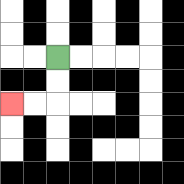{'start': '[2, 2]', 'end': '[0, 4]', 'path_directions': 'D,D,L,L', 'path_coordinates': '[[2, 2], [2, 3], [2, 4], [1, 4], [0, 4]]'}